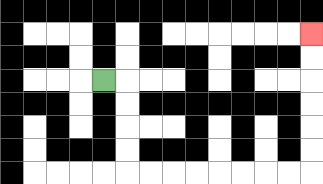{'start': '[4, 3]', 'end': '[13, 1]', 'path_directions': 'R,D,D,D,D,R,R,R,R,R,R,R,R,U,U,U,U,U,U', 'path_coordinates': '[[4, 3], [5, 3], [5, 4], [5, 5], [5, 6], [5, 7], [6, 7], [7, 7], [8, 7], [9, 7], [10, 7], [11, 7], [12, 7], [13, 7], [13, 6], [13, 5], [13, 4], [13, 3], [13, 2], [13, 1]]'}